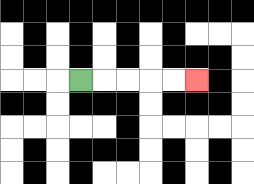{'start': '[3, 3]', 'end': '[8, 3]', 'path_directions': 'R,R,R,R,R', 'path_coordinates': '[[3, 3], [4, 3], [5, 3], [6, 3], [7, 3], [8, 3]]'}